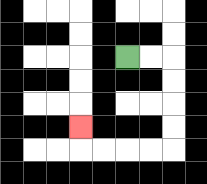{'start': '[5, 2]', 'end': '[3, 5]', 'path_directions': 'R,R,D,D,D,D,L,L,L,L,U', 'path_coordinates': '[[5, 2], [6, 2], [7, 2], [7, 3], [7, 4], [7, 5], [7, 6], [6, 6], [5, 6], [4, 6], [3, 6], [3, 5]]'}